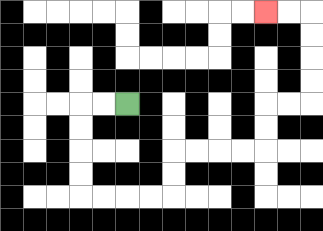{'start': '[5, 4]', 'end': '[11, 0]', 'path_directions': 'L,L,D,D,D,D,R,R,R,R,U,U,R,R,R,R,U,U,R,R,U,U,U,U,L,L', 'path_coordinates': '[[5, 4], [4, 4], [3, 4], [3, 5], [3, 6], [3, 7], [3, 8], [4, 8], [5, 8], [6, 8], [7, 8], [7, 7], [7, 6], [8, 6], [9, 6], [10, 6], [11, 6], [11, 5], [11, 4], [12, 4], [13, 4], [13, 3], [13, 2], [13, 1], [13, 0], [12, 0], [11, 0]]'}